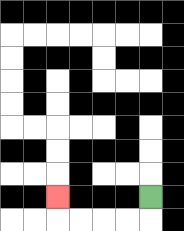{'start': '[6, 8]', 'end': '[2, 8]', 'path_directions': 'D,L,L,L,L,U', 'path_coordinates': '[[6, 8], [6, 9], [5, 9], [4, 9], [3, 9], [2, 9], [2, 8]]'}